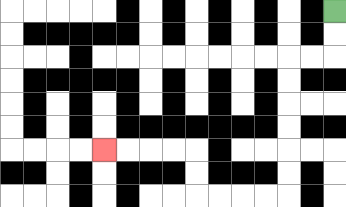{'start': '[14, 0]', 'end': '[4, 6]', 'path_directions': 'D,D,L,L,D,D,D,D,D,D,L,L,L,L,U,U,L,L,L,L', 'path_coordinates': '[[14, 0], [14, 1], [14, 2], [13, 2], [12, 2], [12, 3], [12, 4], [12, 5], [12, 6], [12, 7], [12, 8], [11, 8], [10, 8], [9, 8], [8, 8], [8, 7], [8, 6], [7, 6], [6, 6], [5, 6], [4, 6]]'}